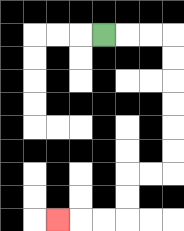{'start': '[4, 1]', 'end': '[2, 9]', 'path_directions': 'R,R,R,D,D,D,D,D,D,L,L,D,D,L,L,L', 'path_coordinates': '[[4, 1], [5, 1], [6, 1], [7, 1], [7, 2], [7, 3], [7, 4], [7, 5], [7, 6], [7, 7], [6, 7], [5, 7], [5, 8], [5, 9], [4, 9], [3, 9], [2, 9]]'}